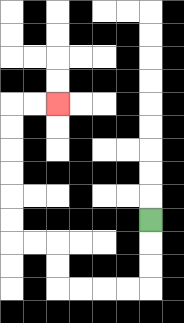{'start': '[6, 9]', 'end': '[2, 4]', 'path_directions': 'D,D,D,L,L,L,L,U,U,L,L,U,U,U,U,U,U,R,R', 'path_coordinates': '[[6, 9], [6, 10], [6, 11], [6, 12], [5, 12], [4, 12], [3, 12], [2, 12], [2, 11], [2, 10], [1, 10], [0, 10], [0, 9], [0, 8], [0, 7], [0, 6], [0, 5], [0, 4], [1, 4], [2, 4]]'}